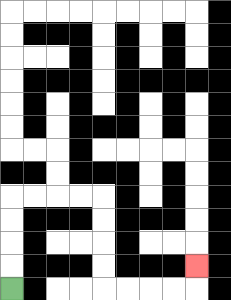{'start': '[0, 12]', 'end': '[8, 11]', 'path_directions': 'U,U,U,U,R,R,R,R,D,D,D,D,R,R,R,R,U', 'path_coordinates': '[[0, 12], [0, 11], [0, 10], [0, 9], [0, 8], [1, 8], [2, 8], [3, 8], [4, 8], [4, 9], [4, 10], [4, 11], [4, 12], [5, 12], [6, 12], [7, 12], [8, 12], [8, 11]]'}